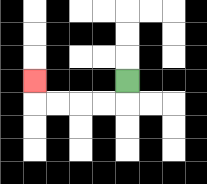{'start': '[5, 3]', 'end': '[1, 3]', 'path_directions': 'D,L,L,L,L,U', 'path_coordinates': '[[5, 3], [5, 4], [4, 4], [3, 4], [2, 4], [1, 4], [1, 3]]'}